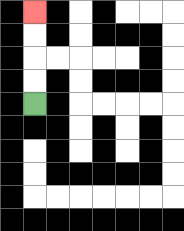{'start': '[1, 4]', 'end': '[1, 0]', 'path_directions': 'U,U,U,U', 'path_coordinates': '[[1, 4], [1, 3], [1, 2], [1, 1], [1, 0]]'}